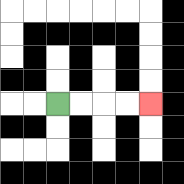{'start': '[2, 4]', 'end': '[6, 4]', 'path_directions': 'R,R,R,R', 'path_coordinates': '[[2, 4], [3, 4], [4, 4], [5, 4], [6, 4]]'}